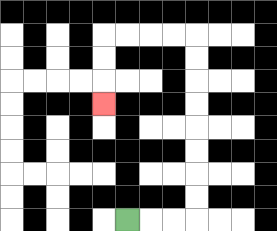{'start': '[5, 9]', 'end': '[4, 4]', 'path_directions': 'R,R,R,U,U,U,U,U,U,U,U,L,L,L,L,D,D,D', 'path_coordinates': '[[5, 9], [6, 9], [7, 9], [8, 9], [8, 8], [8, 7], [8, 6], [8, 5], [8, 4], [8, 3], [8, 2], [8, 1], [7, 1], [6, 1], [5, 1], [4, 1], [4, 2], [4, 3], [4, 4]]'}